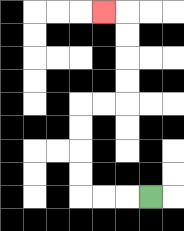{'start': '[6, 8]', 'end': '[4, 0]', 'path_directions': 'L,L,L,U,U,U,U,R,R,U,U,U,U,L', 'path_coordinates': '[[6, 8], [5, 8], [4, 8], [3, 8], [3, 7], [3, 6], [3, 5], [3, 4], [4, 4], [5, 4], [5, 3], [5, 2], [5, 1], [5, 0], [4, 0]]'}